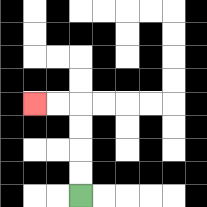{'start': '[3, 8]', 'end': '[1, 4]', 'path_directions': 'U,U,U,U,L,L', 'path_coordinates': '[[3, 8], [3, 7], [3, 6], [3, 5], [3, 4], [2, 4], [1, 4]]'}